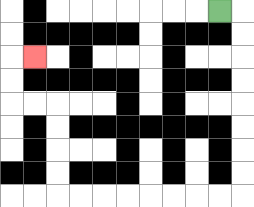{'start': '[9, 0]', 'end': '[1, 2]', 'path_directions': 'R,D,D,D,D,D,D,D,D,L,L,L,L,L,L,L,L,U,U,U,U,L,L,U,U,R', 'path_coordinates': '[[9, 0], [10, 0], [10, 1], [10, 2], [10, 3], [10, 4], [10, 5], [10, 6], [10, 7], [10, 8], [9, 8], [8, 8], [7, 8], [6, 8], [5, 8], [4, 8], [3, 8], [2, 8], [2, 7], [2, 6], [2, 5], [2, 4], [1, 4], [0, 4], [0, 3], [0, 2], [1, 2]]'}